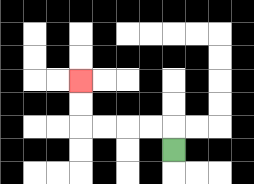{'start': '[7, 6]', 'end': '[3, 3]', 'path_directions': 'U,L,L,L,L,U,U', 'path_coordinates': '[[7, 6], [7, 5], [6, 5], [5, 5], [4, 5], [3, 5], [3, 4], [3, 3]]'}